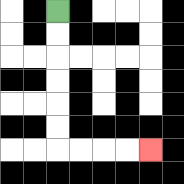{'start': '[2, 0]', 'end': '[6, 6]', 'path_directions': 'D,D,D,D,D,D,R,R,R,R', 'path_coordinates': '[[2, 0], [2, 1], [2, 2], [2, 3], [2, 4], [2, 5], [2, 6], [3, 6], [4, 6], [5, 6], [6, 6]]'}